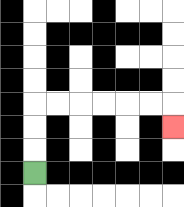{'start': '[1, 7]', 'end': '[7, 5]', 'path_directions': 'U,U,U,R,R,R,R,R,R,D', 'path_coordinates': '[[1, 7], [1, 6], [1, 5], [1, 4], [2, 4], [3, 4], [4, 4], [5, 4], [6, 4], [7, 4], [7, 5]]'}